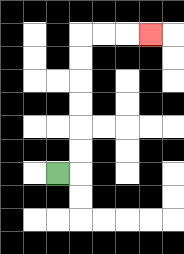{'start': '[2, 7]', 'end': '[6, 1]', 'path_directions': 'R,U,U,U,U,U,U,R,R,R', 'path_coordinates': '[[2, 7], [3, 7], [3, 6], [3, 5], [3, 4], [3, 3], [3, 2], [3, 1], [4, 1], [5, 1], [6, 1]]'}